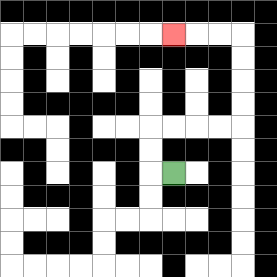{'start': '[7, 7]', 'end': '[7, 1]', 'path_directions': 'L,U,U,R,R,R,R,U,U,U,U,L,L,L', 'path_coordinates': '[[7, 7], [6, 7], [6, 6], [6, 5], [7, 5], [8, 5], [9, 5], [10, 5], [10, 4], [10, 3], [10, 2], [10, 1], [9, 1], [8, 1], [7, 1]]'}